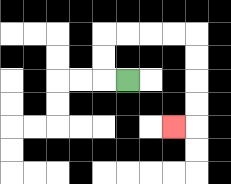{'start': '[5, 3]', 'end': '[7, 5]', 'path_directions': 'L,U,U,R,R,R,R,D,D,D,D,L', 'path_coordinates': '[[5, 3], [4, 3], [4, 2], [4, 1], [5, 1], [6, 1], [7, 1], [8, 1], [8, 2], [8, 3], [8, 4], [8, 5], [7, 5]]'}